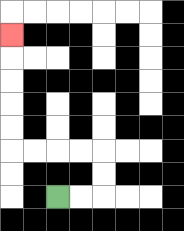{'start': '[2, 8]', 'end': '[0, 1]', 'path_directions': 'R,R,U,U,L,L,L,L,U,U,U,U,U', 'path_coordinates': '[[2, 8], [3, 8], [4, 8], [4, 7], [4, 6], [3, 6], [2, 6], [1, 6], [0, 6], [0, 5], [0, 4], [0, 3], [0, 2], [0, 1]]'}